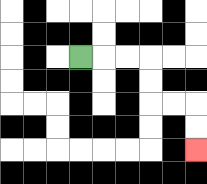{'start': '[3, 2]', 'end': '[8, 6]', 'path_directions': 'R,R,R,D,D,R,R,D,D', 'path_coordinates': '[[3, 2], [4, 2], [5, 2], [6, 2], [6, 3], [6, 4], [7, 4], [8, 4], [8, 5], [8, 6]]'}